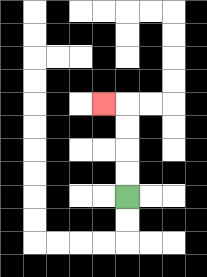{'start': '[5, 8]', 'end': '[4, 4]', 'path_directions': 'U,U,U,U,L', 'path_coordinates': '[[5, 8], [5, 7], [5, 6], [5, 5], [5, 4], [4, 4]]'}